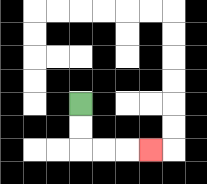{'start': '[3, 4]', 'end': '[6, 6]', 'path_directions': 'D,D,R,R,R', 'path_coordinates': '[[3, 4], [3, 5], [3, 6], [4, 6], [5, 6], [6, 6]]'}